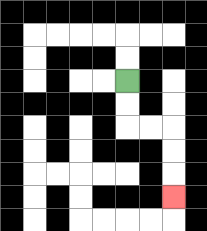{'start': '[5, 3]', 'end': '[7, 8]', 'path_directions': 'D,D,R,R,D,D,D', 'path_coordinates': '[[5, 3], [5, 4], [5, 5], [6, 5], [7, 5], [7, 6], [7, 7], [7, 8]]'}